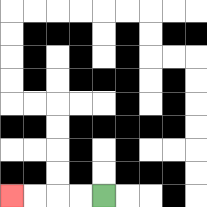{'start': '[4, 8]', 'end': '[0, 8]', 'path_directions': 'L,L,L,L', 'path_coordinates': '[[4, 8], [3, 8], [2, 8], [1, 8], [0, 8]]'}